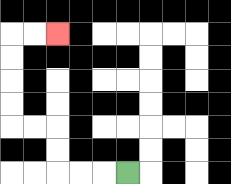{'start': '[5, 7]', 'end': '[2, 1]', 'path_directions': 'L,L,L,U,U,L,L,U,U,U,U,R,R', 'path_coordinates': '[[5, 7], [4, 7], [3, 7], [2, 7], [2, 6], [2, 5], [1, 5], [0, 5], [0, 4], [0, 3], [0, 2], [0, 1], [1, 1], [2, 1]]'}